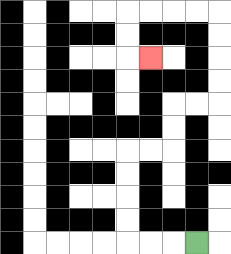{'start': '[8, 10]', 'end': '[6, 2]', 'path_directions': 'L,L,L,U,U,U,U,R,R,U,U,R,R,U,U,U,U,L,L,L,L,D,D,R', 'path_coordinates': '[[8, 10], [7, 10], [6, 10], [5, 10], [5, 9], [5, 8], [5, 7], [5, 6], [6, 6], [7, 6], [7, 5], [7, 4], [8, 4], [9, 4], [9, 3], [9, 2], [9, 1], [9, 0], [8, 0], [7, 0], [6, 0], [5, 0], [5, 1], [5, 2], [6, 2]]'}